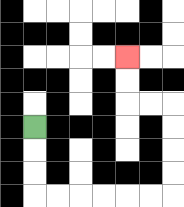{'start': '[1, 5]', 'end': '[5, 2]', 'path_directions': 'D,D,D,R,R,R,R,R,R,U,U,U,U,L,L,U,U', 'path_coordinates': '[[1, 5], [1, 6], [1, 7], [1, 8], [2, 8], [3, 8], [4, 8], [5, 8], [6, 8], [7, 8], [7, 7], [7, 6], [7, 5], [7, 4], [6, 4], [5, 4], [5, 3], [5, 2]]'}